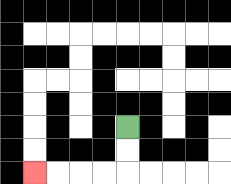{'start': '[5, 5]', 'end': '[1, 7]', 'path_directions': 'D,D,L,L,L,L', 'path_coordinates': '[[5, 5], [5, 6], [5, 7], [4, 7], [3, 7], [2, 7], [1, 7]]'}